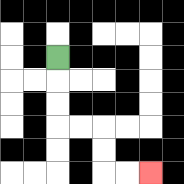{'start': '[2, 2]', 'end': '[6, 7]', 'path_directions': 'D,D,D,R,R,D,D,R,R', 'path_coordinates': '[[2, 2], [2, 3], [2, 4], [2, 5], [3, 5], [4, 5], [4, 6], [4, 7], [5, 7], [6, 7]]'}